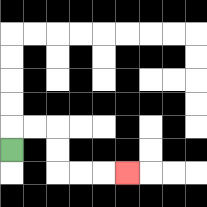{'start': '[0, 6]', 'end': '[5, 7]', 'path_directions': 'U,R,R,D,D,R,R,R', 'path_coordinates': '[[0, 6], [0, 5], [1, 5], [2, 5], [2, 6], [2, 7], [3, 7], [4, 7], [5, 7]]'}